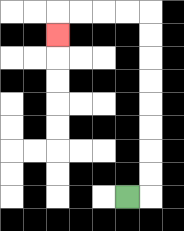{'start': '[5, 8]', 'end': '[2, 1]', 'path_directions': 'R,U,U,U,U,U,U,U,U,L,L,L,L,D', 'path_coordinates': '[[5, 8], [6, 8], [6, 7], [6, 6], [6, 5], [6, 4], [6, 3], [6, 2], [6, 1], [6, 0], [5, 0], [4, 0], [3, 0], [2, 0], [2, 1]]'}